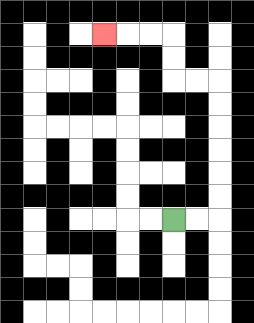{'start': '[7, 9]', 'end': '[4, 1]', 'path_directions': 'R,R,U,U,U,U,U,U,L,L,U,U,L,L,L', 'path_coordinates': '[[7, 9], [8, 9], [9, 9], [9, 8], [9, 7], [9, 6], [9, 5], [9, 4], [9, 3], [8, 3], [7, 3], [7, 2], [7, 1], [6, 1], [5, 1], [4, 1]]'}